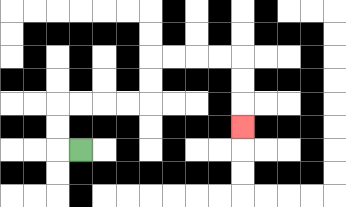{'start': '[3, 6]', 'end': '[10, 5]', 'path_directions': 'L,U,U,R,R,R,R,U,U,R,R,R,R,D,D,D', 'path_coordinates': '[[3, 6], [2, 6], [2, 5], [2, 4], [3, 4], [4, 4], [5, 4], [6, 4], [6, 3], [6, 2], [7, 2], [8, 2], [9, 2], [10, 2], [10, 3], [10, 4], [10, 5]]'}